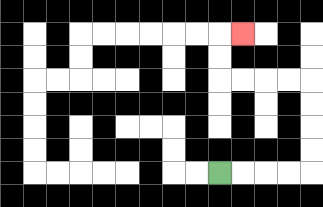{'start': '[9, 7]', 'end': '[10, 1]', 'path_directions': 'R,R,R,R,U,U,U,U,L,L,L,L,U,U,R', 'path_coordinates': '[[9, 7], [10, 7], [11, 7], [12, 7], [13, 7], [13, 6], [13, 5], [13, 4], [13, 3], [12, 3], [11, 3], [10, 3], [9, 3], [9, 2], [9, 1], [10, 1]]'}